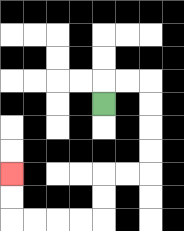{'start': '[4, 4]', 'end': '[0, 7]', 'path_directions': 'U,R,R,D,D,D,D,L,L,D,D,L,L,L,L,U,U', 'path_coordinates': '[[4, 4], [4, 3], [5, 3], [6, 3], [6, 4], [6, 5], [6, 6], [6, 7], [5, 7], [4, 7], [4, 8], [4, 9], [3, 9], [2, 9], [1, 9], [0, 9], [0, 8], [0, 7]]'}